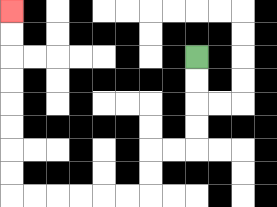{'start': '[8, 2]', 'end': '[0, 0]', 'path_directions': 'D,D,D,D,L,L,D,D,L,L,L,L,L,L,U,U,U,U,U,U,U,U', 'path_coordinates': '[[8, 2], [8, 3], [8, 4], [8, 5], [8, 6], [7, 6], [6, 6], [6, 7], [6, 8], [5, 8], [4, 8], [3, 8], [2, 8], [1, 8], [0, 8], [0, 7], [0, 6], [0, 5], [0, 4], [0, 3], [0, 2], [0, 1], [0, 0]]'}